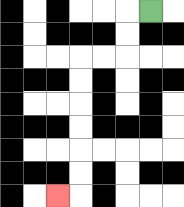{'start': '[6, 0]', 'end': '[2, 8]', 'path_directions': 'L,D,D,L,L,D,D,D,D,D,D,L', 'path_coordinates': '[[6, 0], [5, 0], [5, 1], [5, 2], [4, 2], [3, 2], [3, 3], [3, 4], [3, 5], [3, 6], [3, 7], [3, 8], [2, 8]]'}